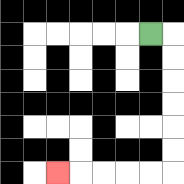{'start': '[6, 1]', 'end': '[2, 7]', 'path_directions': 'R,D,D,D,D,D,D,L,L,L,L,L', 'path_coordinates': '[[6, 1], [7, 1], [7, 2], [7, 3], [7, 4], [7, 5], [7, 6], [7, 7], [6, 7], [5, 7], [4, 7], [3, 7], [2, 7]]'}